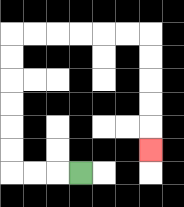{'start': '[3, 7]', 'end': '[6, 6]', 'path_directions': 'L,L,L,U,U,U,U,U,U,R,R,R,R,R,R,D,D,D,D,D', 'path_coordinates': '[[3, 7], [2, 7], [1, 7], [0, 7], [0, 6], [0, 5], [0, 4], [0, 3], [0, 2], [0, 1], [1, 1], [2, 1], [3, 1], [4, 1], [5, 1], [6, 1], [6, 2], [6, 3], [6, 4], [6, 5], [6, 6]]'}